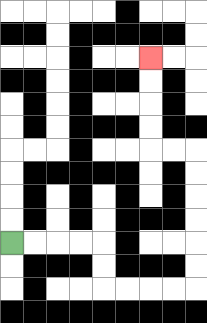{'start': '[0, 10]', 'end': '[6, 2]', 'path_directions': 'R,R,R,R,D,D,R,R,R,R,U,U,U,U,U,U,L,L,U,U,U,U', 'path_coordinates': '[[0, 10], [1, 10], [2, 10], [3, 10], [4, 10], [4, 11], [4, 12], [5, 12], [6, 12], [7, 12], [8, 12], [8, 11], [8, 10], [8, 9], [8, 8], [8, 7], [8, 6], [7, 6], [6, 6], [6, 5], [6, 4], [6, 3], [6, 2]]'}